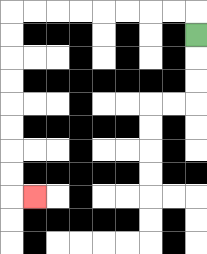{'start': '[8, 1]', 'end': '[1, 8]', 'path_directions': 'U,L,L,L,L,L,L,L,L,D,D,D,D,D,D,D,D,R', 'path_coordinates': '[[8, 1], [8, 0], [7, 0], [6, 0], [5, 0], [4, 0], [3, 0], [2, 0], [1, 0], [0, 0], [0, 1], [0, 2], [0, 3], [0, 4], [0, 5], [0, 6], [0, 7], [0, 8], [1, 8]]'}